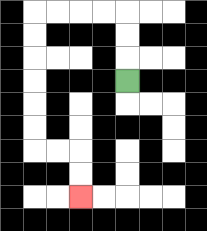{'start': '[5, 3]', 'end': '[3, 8]', 'path_directions': 'U,U,U,L,L,L,L,D,D,D,D,D,D,R,R,D,D', 'path_coordinates': '[[5, 3], [5, 2], [5, 1], [5, 0], [4, 0], [3, 0], [2, 0], [1, 0], [1, 1], [1, 2], [1, 3], [1, 4], [1, 5], [1, 6], [2, 6], [3, 6], [3, 7], [3, 8]]'}